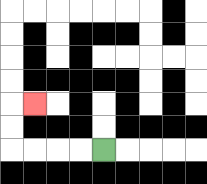{'start': '[4, 6]', 'end': '[1, 4]', 'path_directions': 'L,L,L,L,U,U,R', 'path_coordinates': '[[4, 6], [3, 6], [2, 6], [1, 6], [0, 6], [0, 5], [0, 4], [1, 4]]'}